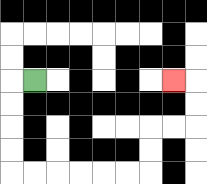{'start': '[1, 3]', 'end': '[7, 3]', 'path_directions': 'L,D,D,D,D,R,R,R,R,R,R,U,U,R,R,U,U,L', 'path_coordinates': '[[1, 3], [0, 3], [0, 4], [0, 5], [0, 6], [0, 7], [1, 7], [2, 7], [3, 7], [4, 7], [5, 7], [6, 7], [6, 6], [6, 5], [7, 5], [8, 5], [8, 4], [8, 3], [7, 3]]'}